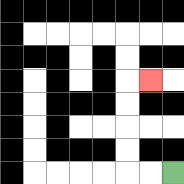{'start': '[7, 7]', 'end': '[6, 3]', 'path_directions': 'L,L,U,U,U,U,R', 'path_coordinates': '[[7, 7], [6, 7], [5, 7], [5, 6], [5, 5], [5, 4], [5, 3], [6, 3]]'}